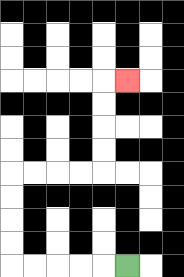{'start': '[5, 11]', 'end': '[5, 3]', 'path_directions': 'L,L,L,L,L,U,U,U,U,R,R,R,R,U,U,U,U,R', 'path_coordinates': '[[5, 11], [4, 11], [3, 11], [2, 11], [1, 11], [0, 11], [0, 10], [0, 9], [0, 8], [0, 7], [1, 7], [2, 7], [3, 7], [4, 7], [4, 6], [4, 5], [4, 4], [4, 3], [5, 3]]'}